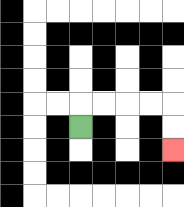{'start': '[3, 5]', 'end': '[7, 6]', 'path_directions': 'U,R,R,R,R,D,D', 'path_coordinates': '[[3, 5], [3, 4], [4, 4], [5, 4], [6, 4], [7, 4], [7, 5], [7, 6]]'}